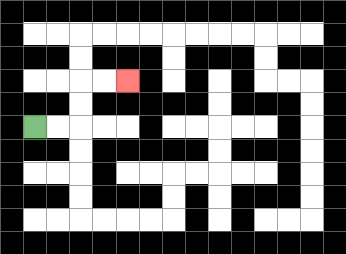{'start': '[1, 5]', 'end': '[5, 3]', 'path_directions': 'R,R,U,U,R,R', 'path_coordinates': '[[1, 5], [2, 5], [3, 5], [3, 4], [3, 3], [4, 3], [5, 3]]'}